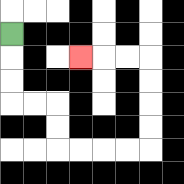{'start': '[0, 1]', 'end': '[3, 2]', 'path_directions': 'D,D,D,R,R,D,D,R,R,R,R,U,U,U,U,L,L,L', 'path_coordinates': '[[0, 1], [0, 2], [0, 3], [0, 4], [1, 4], [2, 4], [2, 5], [2, 6], [3, 6], [4, 6], [5, 6], [6, 6], [6, 5], [6, 4], [6, 3], [6, 2], [5, 2], [4, 2], [3, 2]]'}